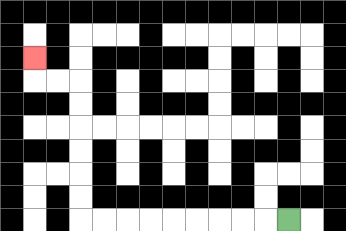{'start': '[12, 9]', 'end': '[1, 2]', 'path_directions': 'L,L,L,L,L,L,L,L,L,U,U,U,U,U,U,L,L,U', 'path_coordinates': '[[12, 9], [11, 9], [10, 9], [9, 9], [8, 9], [7, 9], [6, 9], [5, 9], [4, 9], [3, 9], [3, 8], [3, 7], [3, 6], [3, 5], [3, 4], [3, 3], [2, 3], [1, 3], [1, 2]]'}